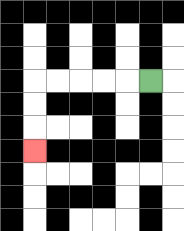{'start': '[6, 3]', 'end': '[1, 6]', 'path_directions': 'L,L,L,L,L,D,D,D', 'path_coordinates': '[[6, 3], [5, 3], [4, 3], [3, 3], [2, 3], [1, 3], [1, 4], [1, 5], [1, 6]]'}